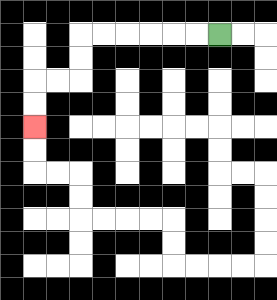{'start': '[9, 1]', 'end': '[1, 5]', 'path_directions': 'L,L,L,L,L,L,D,D,L,L,D,D', 'path_coordinates': '[[9, 1], [8, 1], [7, 1], [6, 1], [5, 1], [4, 1], [3, 1], [3, 2], [3, 3], [2, 3], [1, 3], [1, 4], [1, 5]]'}